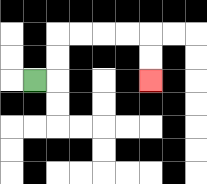{'start': '[1, 3]', 'end': '[6, 3]', 'path_directions': 'R,U,U,R,R,R,R,D,D', 'path_coordinates': '[[1, 3], [2, 3], [2, 2], [2, 1], [3, 1], [4, 1], [5, 1], [6, 1], [6, 2], [6, 3]]'}